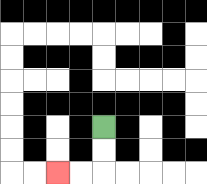{'start': '[4, 5]', 'end': '[2, 7]', 'path_directions': 'D,D,L,L', 'path_coordinates': '[[4, 5], [4, 6], [4, 7], [3, 7], [2, 7]]'}